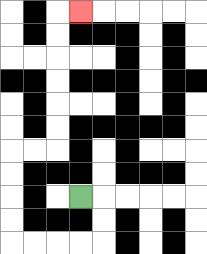{'start': '[3, 8]', 'end': '[3, 0]', 'path_directions': 'R,D,D,L,L,L,L,U,U,U,U,R,R,U,U,U,U,U,U,R', 'path_coordinates': '[[3, 8], [4, 8], [4, 9], [4, 10], [3, 10], [2, 10], [1, 10], [0, 10], [0, 9], [0, 8], [0, 7], [0, 6], [1, 6], [2, 6], [2, 5], [2, 4], [2, 3], [2, 2], [2, 1], [2, 0], [3, 0]]'}